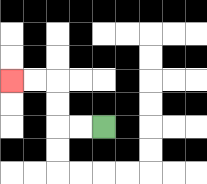{'start': '[4, 5]', 'end': '[0, 3]', 'path_directions': 'L,L,U,U,L,L', 'path_coordinates': '[[4, 5], [3, 5], [2, 5], [2, 4], [2, 3], [1, 3], [0, 3]]'}